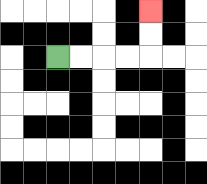{'start': '[2, 2]', 'end': '[6, 0]', 'path_directions': 'R,R,R,R,U,U', 'path_coordinates': '[[2, 2], [3, 2], [4, 2], [5, 2], [6, 2], [6, 1], [6, 0]]'}